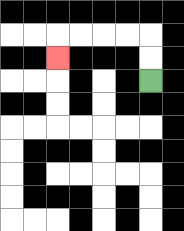{'start': '[6, 3]', 'end': '[2, 2]', 'path_directions': 'U,U,L,L,L,L,D', 'path_coordinates': '[[6, 3], [6, 2], [6, 1], [5, 1], [4, 1], [3, 1], [2, 1], [2, 2]]'}